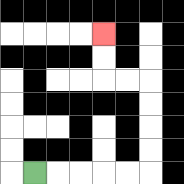{'start': '[1, 7]', 'end': '[4, 1]', 'path_directions': 'R,R,R,R,R,U,U,U,U,L,L,U,U', 'path_coordinates': '[[1, 7], [2, 7], [3, 7], [4, 7], [5, 7], [6, 7], [6, 6], [6, 5], [6, 4], [6, 3], [5, 3], [4, 3], [4, 2], [4, 1]]'}